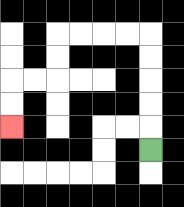{'start': '[6, 6]', 'end': '[0, 5]', 'path_directions': 'U,U,U,U,U,L,L,L,L,D,D,L,L,D,D', 'path_coordinates': '[[6, 6], [6, 5], [6, 4], [6, 3], [6, 2], [6, 1], [5, 1], [4, 1], [3, 1], [2, 1], [2, 2], [2, 3], [1, 3], [0, 3], [0, 4], [0, 5]]'}